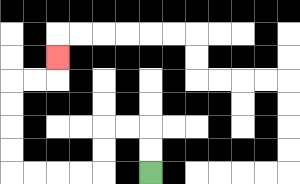{'start': '[6, 7]', 'end': '[2, 2]', 'path_directions': 'U,U,L,L,D,D,L,L,L,L,U,U,U,U,R,R,U', 'path_coordinates': '[[6, 7], [6, 6], [6, 5], [5, 5], [4, 5], [4, 6], [4, 7], [3, 7], [2, 7], [1, 7], [0, 7], [0, 6], [0, 5], [0, 4], [0, 3], [1, 3], [2, 3], [2, 2]]'}